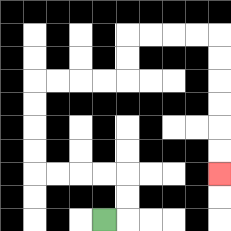{'start': '[4, 9]', 'end': '[9, 7]', 'path_directions': 'R,U,U,L,L,L,L,U,U,U,U,R,R,R,R,U,U,R,R,R,R,D,D,D,D,D,D', 'path_coordinates': '[[4, 9], [5, 9], [5, 8], [5, 7], [4, 7], [3, 7], [2, 7], [1, 7], [1, 6], [1, 5], [1, 4], [1, 3], [2, 3], [3, 3], [4, 3], [5, 3], [5, 2], [5, 1], [6, 1], [7, 1], [8, 1], [9, 1], [9, 2], [9, 3], [9, 4], [9, 5], [9, 6], [9, 7]]'}